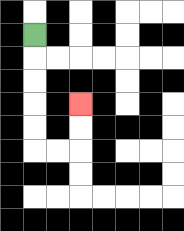{'start': '[1, 1]', 'end': '[3, 4]', 'path_directions': 'D,D,D,D,D,R,R,U,U', 'path_coordinates': '[[1, 1], [1, 2], [1, 3], [1, 4], [1, 5], [1, 6], [2, 6], [3, 6], [3, 5], [3, 4]]'}